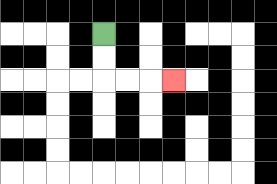{'start': '[4, 1]', 'end': '[7, 3]', 'path_directions': 'D,D,R,R,R', 'path_coordinates': '[[4, 1], [4, 2], [4, 3], [5, 3], [6, 3], [7, 3]]'}